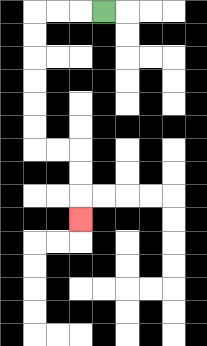{'start': '[4, 0]', 'end': '[3, 9]', 'path_directions': 'L,L,L,D,D,D,D,D,D,R,R,D,D,D', 'path_coordinates': '[[4, 0], [3, 0], [2, 0], [1, 0], [1, 1], [1, 2], [1, 3], [1, 4], [1, 5], [1, 6], [2, 6], [3, 6], [3, 7], [3, 8], [3, 9]]'}